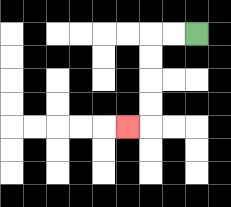{'start': '[8, 1]', 'end': '[5, 5]', 'path_directions': 'L,L,D,D,D,D,L', 'path_coordinates': '[[8, 1], [7, 1], [6, 1], [6, 2], [6, 3], [6, 4], [6, 5], [5, 5]]'}